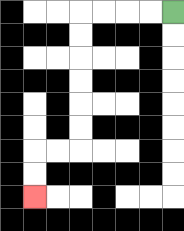{'start': '[7, 0]', 'end': '[1, 8]', 'path_directions': 'L,L,L,L,D,D,D,D,D,D,L,L,D,D', 'path_coordinates': '[[7, 0], [6, 0], [5, 0], [4, 0], [3, 0], [3, 1], [3, 2], [3, 3], [3, 4], [3, 5], [3, 6], [2, 6], [1, 6], [1, 7], [1, 8]]'}